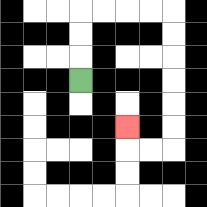{'start': '[3, 3]', 'end': '[5, 5]', 'path_directions': 'U,U,U,R,R,R,R,D,D,D,D,D,D,L,L,U', 'path_coordinates': '[[3, 3], [3, 2], [3, 1], [3, 0], [4, 0], [5, 0], [6, 0], [7, 0], [7, 1], [7, 2], [7, 3], [7, 4], [7, 5], [7, 6], [6, 6], [5, 6], [5, 5]]'}